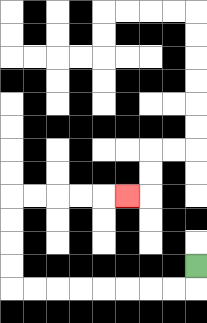{'start': '[8, 11]', 'end': '[5, 8]', 'path_directions': 'D,L,L,L,L,L,L,L,L,U,U,U,U,R,R,R,R,R', 'path_coordinates': '[[8, 11], [8, 12], [7, 12], [6, 12], [5, 12], [4, 12], [3, 12], [2, 12], [1, 12], [0, 12], [0, 11], [0, 10], [0, 9], [0, 8], [1, 8], [2, 8], [3, 8], [4, 8], [5, 8]]'}